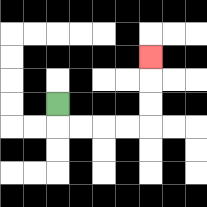{'start': '[2, 4]', 'end': '[6, 2]', 'path_directions': 'D,R,R,R,R,U,U,U', 'path_coordinates': '[[2, 4], [2, 5], [3, 5], [4, 5], [5, 5], [6, 5], [6, 4], [6, 3], [6, 2]]'}